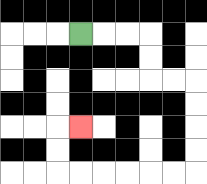{'start': '[3, 1]', 'end': '[3, 5]', 'path_directions': 'R,R,R,D,D,R,R,D,D,D,D,L,L,L,L,L,L,U,U,R', 'path_coordinates': '[[3, 1], [4, 1], [5, 1], [6, 1], [6, 2], [6, 3], [7, 3], [8, 3], [8, 4], [8, 5], [8, 6], [8, 7], [7, 7], [6, 7], [5, 7], [4, 7], [3, 7], [2, 7], [2, 6], [2, 5], [3, 5]]'}